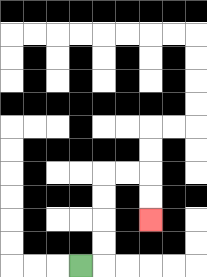{'start': '[3, 11]', 'end': '[6, 9]', 'path_directions': 'R,U,U,U,U,R,R,D,D', 'path_coordinates': '[[3, 11], [4, 11], [4, 10], [4, 9], [4, 8], [4, 7], [5, 7], [6, 7], [6, 8], [6, 9]]'}